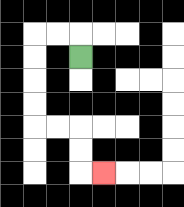{'start': '[3, 2]', 'end': '[4, 7]', 'path_directions': 'U,L,L,D,D,D,D,R,R,D,D,R', 'path_coordinates': '[[3, 2], [3, 1], [2, 1], [1, 1], [1, 2], [1, 3], [1, 4], [1, 5], [2, 5], [3, 5], [3, 6], [3, 7], [4, 7]]'}